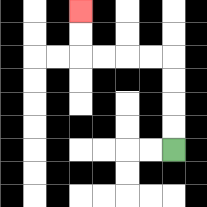{'start': '[7, 6]', 'end': '[3, 0]', 'path_directions': 'U,U,U,U,L,L,L,L,U,U', 'path_coordinates': '[[7, 6], [7, 5], [7, 4], [7, 3], [7, 2], [6, 2], [5, 2], [4, 2], [3, 2], [3, 1], [3, 0]]'}